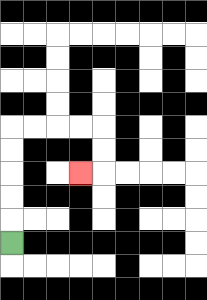{'start': '[0, 10]', 'end': '[3, 7]', 'path_directions': 'U,U,U,U,U,R,R,R,R,D,D,L', 'path_coordinates': '[[0, 10], [0, 9], [0, 8], [0, 7], [0, 6], [0, 5], [1, 5], [2, 5], [3, 5], [4, 5], [4, 6], [4, 7], [3, 7]]'}